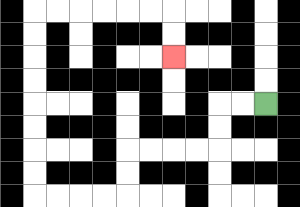{'start': '[11, 4]', 'end': '[7, 2]', 'path_directions': 'L,L,D,D,L,L,L,L,D,D,L,L,L,L,U,U,U,U,U,U,U,U,R,R,R,R,R,R,D,D', 'path_coordinates': '[[11, 4], [10, 4], [9, 4], [9, 5], [9, 6], [8, 6], [7, 6], [6, 6], [5, 6], [5, 7], [5, 8], [4, 8], [3, 8], [2, 8], [1, 8], [1, 7], [1, 6], [1, 5], [1, 4], [1, 3], [1, 2], [1, 1], [1, 0], [2, 0], [3, 0], [4, 0], [5, 0], [6, 0], [7, 0], [7, 1], [7, 2]]'}